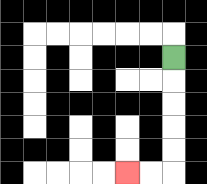{'start': '[7, 2]', 'end': '[5, 7]', 'path_directions': 'D,D,D,D,D,L,L', 'path_coordinates': '[[7, 2], [7, 3], [7, 4], [7, 5], [7, 6], [7, 7], [6, 7], [5, 7]]'}